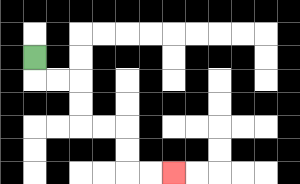{'start': '[1, 2]', 'end': '[7, 7]', 'path_directions': 'D,R,R,D,D,R,R,D,D,R,R', 'path_coordinates': '[[1, 2], [1, 3], [2, 3], [3, 3], [3, 4], [3, 5], [4, 5], [5, 5], [5, 6], [5, 7], [6, 7], [7, 7]]'}